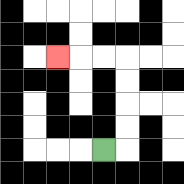{'start': '[4, 6]', 'end': '[2, 2]', 'path_directions': 'R,U,U,U,U,L,L,L', 'path_coordinates': '[[4, 6], [5, 6], [5, 5], [5, 4], [5, 3], [5, 2], [4, 2], [3, 2], [2, 2]]'}